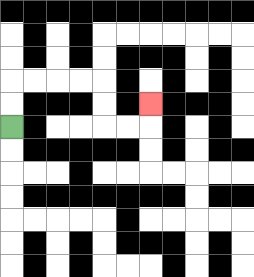{'start': '[0, 5]', 'end': '[6, 4]', 'path_directions': 'U,U,R,R,R,R,D,D,R,R,U', 'path_coordinates': '[[0, 5], [0, 4], [0, 3], [1, 3], [2, 3], [3, 3], [4, 3], [4, 4], [4, 5], [5, 5], [6, 5], [6, 4]]'}